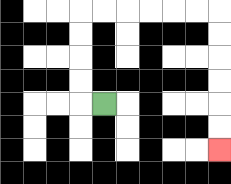{'start': '[4, 4]', 'end': '[9, 6]', 'path_directions': 'L,U,U,U,U,R,R,R,R,R,R,D,D,D,D,D,D', 'path_coordinates': '[[4, 4], [3, 4], [3, 3], [3, 2], [3, 1], [3, 0], [4, 0], [5, 0], [6, 0], [7, 0], [8, 0], [9, 0], [9, 1], [9, 2], [9, 3], [9, 4], [9, 5], [9, 6]]'}